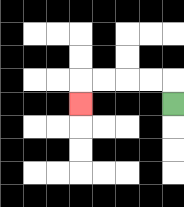{'start': '[7, 4]', 'end': '[3, 4]', 'path_directions': 'U,L,L,L,L,D', 'path_coordinates': '[[7, 4], [7, 3], [6, 3], [5, 3], [4, 3], [3, 3], [3, 4]]'}